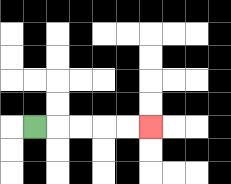{'start': '[1, 5]', 'end': '[6, 5]', 'path_directions': 'R,R,R,R,R', 'path_coordinates': '[[1, 5], [2, 5], [3, 5], [4, 5], [5, 5], [6, 5]]'}